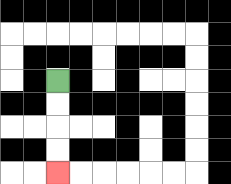{'start': '[2, 3]', 'end': '[2, 7]', 'path_directions': 'D,D,D,D', 'path_coordinates': '[[2, 3], [2, 4], [2, 5], [2, 6], [2, 7]]'}